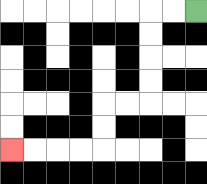{'start': '[8, 0]', 'end': '[0, 6]', 'path_directions': 'L,L,D,D,D,D,L,L,D,D,L,L,L,L', 'path_coordinates': '[[8, 0], [7, 0], [6, 0], [6, 1], [6, 2], [6, 3], [6, 4], [5, 4], [4, 4], [4, 5], [4, 6], [3, 6], [2, 6], [1, 6], [0, 6]]'}